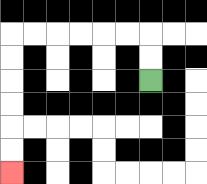{'start': '[6, 3]', 'end': '[0, 7]', 'path_directions': 'U,U,L,L,L,L,L,L,D,D,D,D,D,D', 'path_coordinates': '[[6, 3], [6, 2], [6, 1], [5, 1], [4, 1], [3, 1], [2, 1], [1, 1], [0, 1], [0, 2], [0, 3], [0, 4], [0, 5], [0, 6], [0, 7]]'}